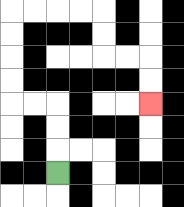{'start': '[2, 7]', 'end': '[6, 4]', 'path_directions': 'U,U,U,L,L,U,U,U,U,R,R,R,R,D,D,R,R,D,D', 'path_coordinates': '[[2, 7], [2, 6], [2, 5], [2, 4], [1, 4], [0, 4], [0, 3], [0, 2], [0, 1], [0, 0], [1, 0], [2, 0], [3, 0], [4, 0], [4, 1], [4, 2], [5, 2], [6, 2], [6, 3], [6, 4]]'}